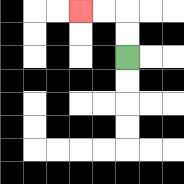{'start': '[5, 2]', 'end': '[3, 0]', 'path_directions': 'U,U,L,L', 'path_coordinates': '[[5, 2], [5, 1], [5, 0], [4, 0], [3, 0]]'}